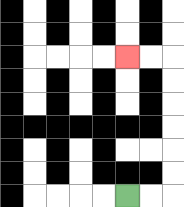{'start': '[5, 8]', 'end': '[5, 2]', 'path_directions': 'R,R,U,U,U,U,U,U,L,L', 'path_coordinates': '[[5, 8], [6, 8], [7, 8], [7, 7], [7, 6], [7, 5], [7, 4], [7, 3], [7, 2], [6, 2], [5, 2]]'}